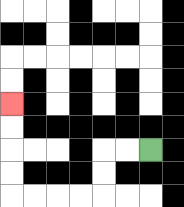{'start': '[6, 6]', 'end': '[0, 4]', 'path_directions': 'L,L,D,D,L,L,L,L,U,U,U,U', 'path_coordinates': '[[6, 6], [5, 6], [4, 6], [4, 7], [4, 8], [3, 8], [2, 8], [1, 8], [0, 8], [0, 7], [0, 6], [0, 5], [0, 4]]'}